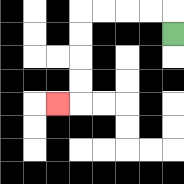{'start': '[7, 1]', 'end': '[2, 4]', 'path_directions': 'U,L,L,L,L,D,D,D,D,L', 'path_coordinates': '[[7, 1], [7, 0], [6, 0], [5, 0], [4, 0], [3, 0], [3, 1], [3, 2], [3, 3], [3, 4], [2, 4]]'}